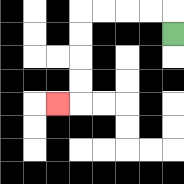{'start': '[7, 1]', 'end': '[2, 4]', 'path_directions': 'U,L,L,L,L,D,D,D,D,L', 'path_coordinates': '[[7, 1], [7, 0], [6, 0], [5, 0], [4, 0], [3, 0], [3, 1], [3, 2], [3, 3], [3, 4], [2, 4]]'}